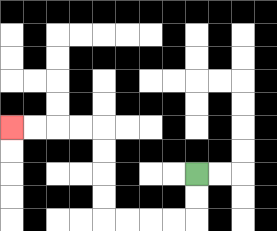{'start': '[8, 7]', 'end': '[0, 5]', 'path_directions': 'D,D,L,L,L,L,U,U,U,U,L,L,L,L', 'path_coordinates': '[[8, 7], [8, 8], [8, 9], [7, 9], [6, 9], [5, 9], [4, 9], [4, 8], [4, 7], [4, 6], [4, 5], [3, 5], [2, 5], [1, 5], [0, 5]]'}